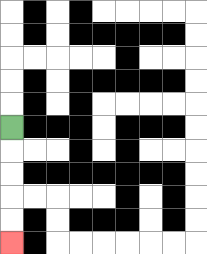{'start': '[0, 5]', 'end': '[0, 10]', 'path_directions': 'D,D,D,D,D', 'path_coordinates': '[[0, 5], [0, 6], [0, 7], [0, 8], [0, 9], [0, 10]]'}